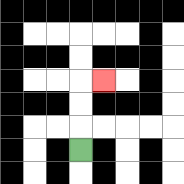{'start': '[3, 6]', 'end': '[4, 3]', 'path_directions': 'U,U,U,R', 'path_coordinates': '[[3, 6], [3, 5], [3, 4], [3, 3], [4, 3]]'}